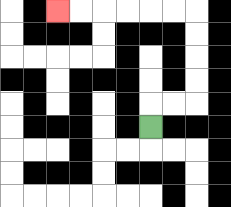{'start': '[6, 5]', 'end': '[2, 0]', 'path_directions': 'U,R,R,U,U,U,U,L,L,L,L,L,L', 'path_coordinates': '[[6, 5], [6, 4], [7, 4], [8, 4], [8, 3], [8, 2], [8, 1], [8, 0], [7, 0], [6, 0], [5, 0], [4, 0], [3, 0], [2, 0]]'}